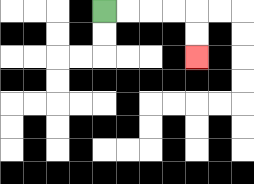{'start': '[4, 0]', 'end': '[8, 2]', 'path_directions': 'R,R,R,R,D,D', 'path_coordinates': '[[4, 0], [5, 0], [6, 0], [7, 0], [8, 0], [8, 1], [8, 2]]'}